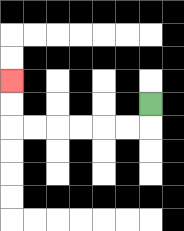{'start': '[6, 4]', 'end': '[0, 3]', 'path_directions': 'D,L,L,L,L,L,L,U,U', 'path_coordinates': '[[6, 4], [6, 5], [5, 5], [4, 5], [3, 5], [2, 5], [1, 5], [0, 5], [0, 4], [0, 3]]'}